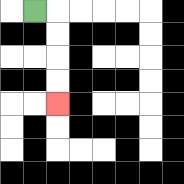{'start': '[1, 0]', 'end': '[2, 4]', 'path_directions': 'R,D,D,D,D', 'path_coordinates': '[[1, 0], [2, 0], [2, 1], [2, 2], [2, 3], [2, 4]]'}